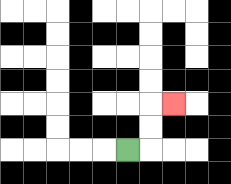{'start': '[5, 6]', 'end': '[7, 4]', 'path_directions': 'R,U,U,R', 'path_coordinates': '[[5, 6], [6, 6], [6, 5], [6, 4], [7, 4]]'}